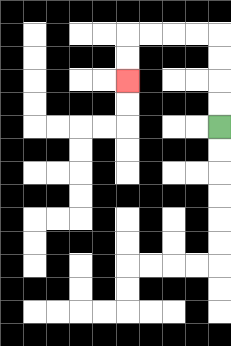{'start': '[9, 5]', 'end': '[5, 3]', 'path_directions': 'U,U,U,U,L,L,L,L,D,D', 'path_coordinates': '[[9, 5], [9, 4], [9, 3], [9, 2], [9, 1], [8, 1], [7, 1], [6, 1], [5, 1], [5, 2], [5, 3]]'}